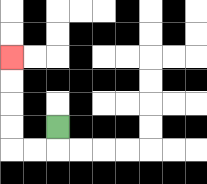{'start': '[2, 5]', 'end': '[0, 2]', 'path_directions': 'D,L,L,U,U,U,U', 'path_coordinates': '[[2, 5], [2, 6], [1, 6], [0, 6], [0, 5], [0, 4], [0, 3], [0, 2]]'}